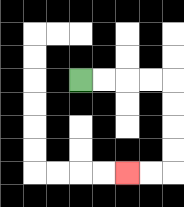{'start': '[3, 3]', 'end': '[5, 7]', 'path_directions': 'R,R,R,R,D,D,D,D,L,L', 'path_coordinates': '[[3, 3], [4, 3], [5, 3], [6, 3], [7, 3], [7, 4], [7, 5], [7, 6], [7, 7], [6, 7], [5, 7]]'}